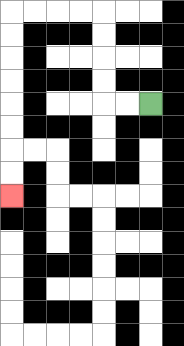{'start': '[6, 4]', 'end': '[0, 8]', 'path_directions': 'L,L,U,U,U,U,L,L,L,L,D,D,D,D,D,D,D,D', 'path_coordinates': '[[6, 4], [5, 4], [4, 4], [4, 3], [4, 2], [4, 1], [4, 0], [3, 0], [2, 0], [1, 0], [0, 0], [0, 1], [0, 2], [0, 3], [0, 4], [0, 5], [0, 6], [0, 7], [0, 8]]'}